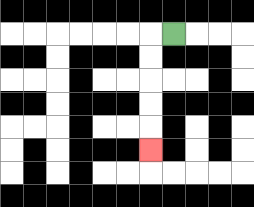{'start': '[7, 1]', 'end': '[6, 6]', 'path_directions': 'L,D,D,D,D,D', 'path_coordinates': '[[7, 1], [6, 1], [6, 2], [6, 3], [6, 4], [6, 5], [6, 6]]'}